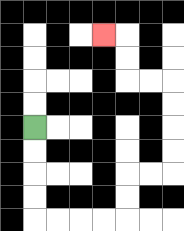{'start': '[1, 5]', 'end': '[4, 1]', 'path_directions': 'D,D,D,D,R,R,R,R,U,U,R,R,U,U,U,U,L,L,U,U,L', 'path_coordinates': '[[1, 5], [1, 6], [1, 7], [1, 8], [1, 9], [2, 9], [3, 9], [4, 9], [5, 9], [5, 8], [5, 7], [6, 7], [7, 7], [7, 6], [7, 5], [7, 4], [7, 3], [6, 3], [5, 3], [5, 2], [5, 1], [4, 1]]'}